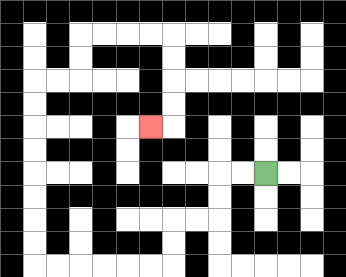{'start': '[11, 7]', 'end': '[6, 5]', 'path_directions': 'L,L,D,D,L,L,D,D,L,L,L,L,L,L,U,U,U,U,U,U,U,U,R,R,U,U,R,R,R,R,D,D,D,D,L', 'path_coordinates': '[[11, 7], [10, 7], [9, 7], [9, 8], [9, 9], [8, 9], [7, 9], [7, 10], [7, 11], [6, 11], [5, 11], [4, 11], [3, 11], [2, 11], [1, 11], [1, 10], [1, 9], [1, 8], [1, 7], [1, 6], [1, 5], [1, 4], [1, 3], [2, 3], [3, 3], [3, 2], [3, 1], [4, 1], [5, 1], [6, 1], [7, 1], [7, 2], [7, 3], [7, 4], [7, 5], [6, 5]]'}